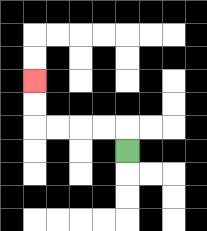{'start': '[5, 6]', 'end': '[1, 3]', 'path_directions': 'U,L,L,L,L,U,U', 'path_coordinates': '[[5, 6], [5, 5], [4, 5], [3, 5], [2, 5], [1, 5], [1, 4], [1, 3]]'}